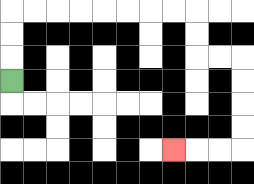{'start': '[0, 3]', 'end': '[7, 6]', 'path_directions': 'U,U,U,R,R,R,R,R,R,R,R,D,D,R,R,D,D,D,D,L,L,L', 'path_coordinates': '[[0, 3], [0, 2], [0, 1], [0, 0], [1, 0], [2, 0], [3, 0], [4, 0], [5, 0], [6, 0], [7, 0], [8, 0], [8, 1], [8, 2], [9, 2], [10, 2], [10, 3], [10, 4], [10, 5], [10, 6], [9, 6], [8, 6], [7, 6]]'}